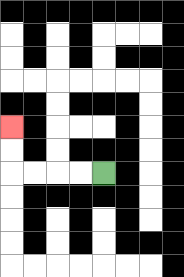{'start': '[4, 7]', 'end': '[0, 5]', 'path_directions': 'L,L,L,L,U,U', 'path_coordinates': '[[4, 7], [3, 7], [2, 7], [1, 7], [0, 7], [0, 6], [0, 5]]'}